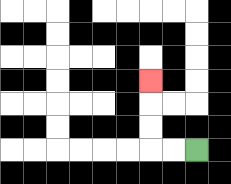{'start': '[8, 6]', 'end': '[6, 3]', 'path_directions': 'L,L,U,U,U', 'path_coordinates': '[[8, 6], [7, 6], [6, 6], [6, 5], [6, 4], [6, 3]]'}